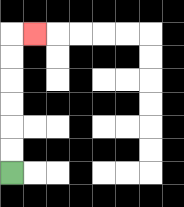{'start': '[0, 7]', 'end': '[1, 1]', 'path_directions': 'U,U,U,U,U,U,R', 'path_coordinates': '[[0, 7], [0, 6], [0, 5], [0, 4], [0, 3], [0, 2], [0, 1], [1, 1]]'}